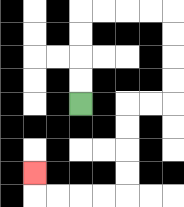{'start': '[3, 4]', 'end': '[1, 7]', 'path_directions': 'U,U,U,U,R,R,R,R,D,D,D,D,L,L,D,D,D,D,L,L,L,L,U', 'path_coordinates': '[[3, 4], [3, 3], [3, 2], [3, 1], [3, 0], [4, 0], [5, 0], [6, 0], [7, 0], [7, 1], [7, 2], [7, 3], [7, 4], [6, 4], [5, 4], [5, 5], [5, 6], [5, 7], [5, 8], [4, 8], [3, 8], [2, 8], [1, 8], [1, 7]]'}